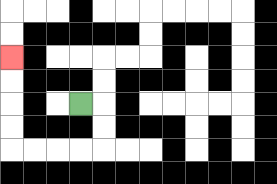{'start': '[3, 4]', 'end': '[0, 2]', 'path_directions': 'R,D,D,L,L,L,L,U,U,U,U', 'path_coordinates': '[[3, 4], [4, 4], [4, 5], [4, 6], [3, 6], [2, 6], [1, 6], [0, 6], [0, 5], [0, 4], [0, 3], [0, 2]]'}